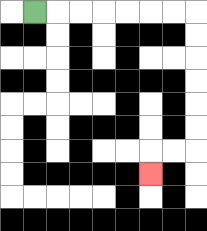{'start': '[1, 0]', 'end': '[6, 7]', 'path_directions': 'R,R,R,R,R,R,R,D,D,D,D,D,D,L,L,D', 'path_coordinates': '[[1, 0], [2, 0], [3, 0], [4, 0], [5, 0], [6, 0], [7, 0], [8, 0], [8, 1], [8, 2], [8, 3], [8, 4], [8, 5], [8, 6], [7, 6], [6, 6], [6, 7]]'}